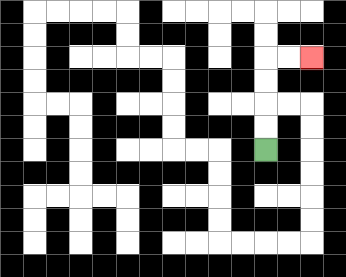{'start': '[11, 6]', 'end': '[13, 2]', 'path_directions': 'U,U,U,U,R,R', 'path_coordinates': '[[11, 6], [11, 5], [11, 4], [11, 3], [11, 2], [12, 2], [13, 2]]'}